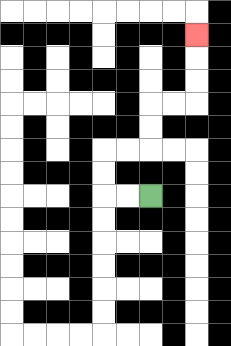{'start': '[6, 8]', 'end': '[8, 1]', 'path_directions': 'L,L,U,U,R,R,U,U,R,R,U,U,U', 'path_coordinates': '[[6, 8], [5, 8], [4, 8], [4, 7], [4, 6], [5, 6], [6, 6], [6, 5], [6, 4], [7, 4], [8, 4], [8, 3], [8, 2], [8, 1]]'}